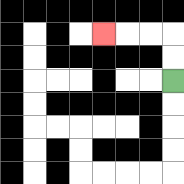{'start': '[7, 3]', 'end': '[4, 1]', 'path_directions': 'U,U,L,L,L', 'path_coordinates': '[[7, 3], [7, 2], [7, 1], [6, 1], [5, 1], [4, 1]]'}